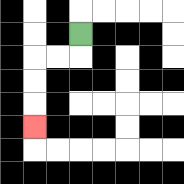{'start': '[3, 1]', 'end': '[1, 5]', 'path_directions': 'D,L,L,D,D,D', 'path_coordinates': '[[3, 1], [3, 2], [2, 2], [1, 2], [1, 3], [1, 4], [1, 5]]'}